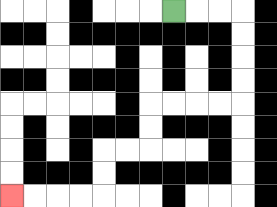{'start': '[7, 0]', 'end': '[0, 8]', 'path_directions': 'R,R,R,D,D,D,D,L,L,L,L,D,D,L,L,D,D,L,L,L,L', 'path_coordinates': '[[7, 0], [8, 0], [9, 0], [10, 0], [10, 1], [10, 2], [10, 3], [10, 4], [9, 4], [8, 4], [7, 4], [6, 4], [6, 5], [6, 6], [5, 6], [4, 6], [4, 7], [4, 8], [3, 8], [2, 8], [1, 8], [0, 8]]'}